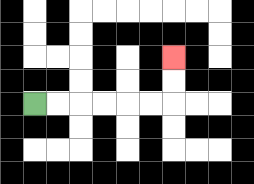{'start': '[1, 4]', 'end': '[7, 2]', 'path_directions': 'R,R,R,R,R,R,U,U', 'path_coordinates': '[[1, 4], [2, 4], [3, 4], [4, 4], [5, 4], [6, 4], [7, 4], [7, 3], [7, 2]]'}